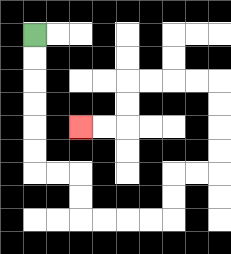{'start': '[1, 1]', 'end': '[3, 5]', 'path_directions': 'D,D,D,D,D,D,R,R,D,D,R,R,R,R,U,U,R,R,U,U,U,U,L,L,L,L,D,D,L,L', 'path_coordinates': '[[1, 1], [1, 2], [1, 3], [1, 4], [1, 5], [1, 6], [1, 7], [2, 7], [3, 7], [3, 8], [3, 9], [4, 9], [5, 9], [6, 9], [7, 9], [7, 8], [7, 7], [8, 7], [9, 7], [9, 6], [9, 5], [9, 4], [9, 3], [8, 3], [7, 3], [6, 3], [5, 3], [5, 4], [5, 5], [4, 5], [3, 5]]'}